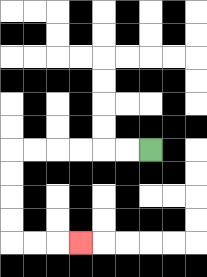{'start': '[6, 6]', 'end': '[3, 10]', 'path_directions': 'L,L,L,L,L,L,D,D,D,D,R,R,R', 'path_coordinates': '[[6, 6], [5, 6], [4, 6], [3, 6], [2, 6], [1, 6], [0, 6], [0, 7], [0, 8], [0, 9], [0, 10], [1, 10], [2, 10], [3, 10]]'}